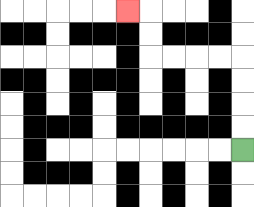{'start': '[10, 6]', 'end': '[5, 0]', 'path_directions': 'U,U,U,U,L,L,L,L,U,U,L', 'path_coordinates': '[[10, 6], [10, 5], [10, 4], [10, 3], [10, 2], [9, 2], [8, 2], [7, 2], [6, 2], [6, 1], [6, 0], [5, 0]]'}